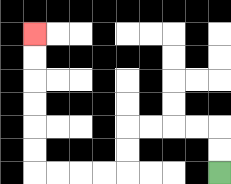{'start': '[9, 7]', 'end': '[1, 1]', 'path_directions': 'U,U,L,L,L,L,D,D,L,L,L,L,U,U,U,U,U,U', 'path_coordinates': '[[9, 7], [9, 6], [9, 5], [8, 5], [7, 5], [6, 5], [5, 5], [5, 6], [5, 7], [4, 7], [3, 7], [2, 7], [1, 7], [1, 6], [1, 5], [1, 4], [1, 3], [1, 2], [1, 1]]'}